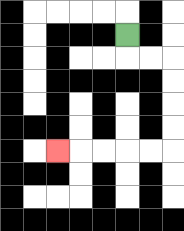{'start': '[5, 1]', 'end': '[2, 6]', 'path_directions': 'D,R,R,D,D,D,D,L,L,L,L,L', 'path_coordinates': '[[5, 1], [5, 2], [6, 2], [7, 2], [7, 3], [7, 4], [7, 5], [7, 6], [6, 6], [5, 6], [4, 6], [3, 6], [2, 6]]'}